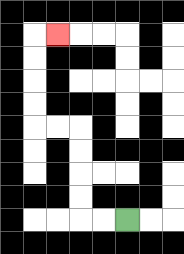{'start': '[5, 9]', 'end': '[2, 1]', 'path_directions': 'L,L,U,U,U,U,L,L,U,U,U,U,R', 'path_coordinates': '[[5, 9], [4, 9], [3, 9], [3, 8], [3, 7], [3, 6], [3, 5], [2, 5], [1, 5], [1, 4], [1, 3], [1, 2], [1, 1], [2, 1]]'}